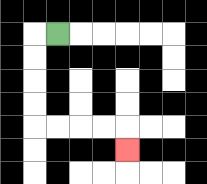{'start': '[2, 1]', 'end': '[5, 6]', 'path_directions': 'L,D,D,D,D,R,R,R,R,D', 'path_coordinates': '[[2, 1], [1, 1], [1, 2], [1, 3], [1, 4], [1, 5], [2, 5], [3, 5], [4, 5], [5, 5], [5, 6]]'}